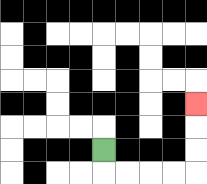{'start': '[4, 6]', 'end': '[8, 4]', 'path_directions': 'D,R,R,R,R,U,U,U', 'path_coordinates': '[[4, 6], [4, 7], [5, 7], [6, 7], [7, 7], [8, 7], [8, 6], [8, 5], [8, 4]]'}